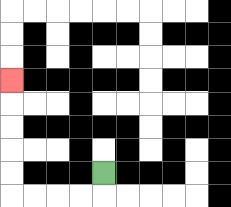{'start': '[4, 7]', 'end': '[0, 3]', 'path_directions': 'D,L,L,L,L,U,U,U,U,U', 'path_coordinates': '[[4, 7], [4, 8], [3, 8], [2, 8], [1, 8], [0, 8], [0, 7], [0, 6], [0, 5], [0, 4], [0, 3]]'}